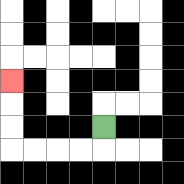{'start': '[4, 5]', 'end': '[0, 3]', 'path_directions': 'D,L,L,L,L,U,U,U', 'path_coordinates': '[[4, 5], [4, 6], [3, 6], [2, 6], [1, 6], [0, 6], [0, 5], [0, 4], [0, 3]]'}